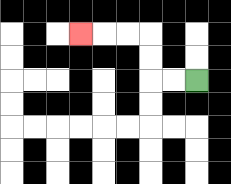{'start': '[8, 3]', 'end': '[3, 1]', 'path_directions': 'L,L,U,U,L,L,L', 'path_coordinates': '[[8, 3], [7, 3], [6, 3], [6, 2], [6, 1], [5, 1], [4, 1], [3, 1]]'}